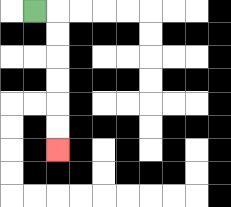{'start': '[1, 0]', 'end': '[2, 6]', 'path_directions': 'R,D,D,D,D,D,D', 'path_coordinates': '[[1, 0], [2, 0], [2, 1], [2, 2], [2, 3], [2, 4], [2, 5], [2, 6]]'}